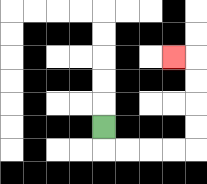{'start': '[4, 5]', 'end': '[7, 2]', 'path_directions': 'D,R,R,R,R,U,U,U,U,L', 'path_coordinates': '[[4, 5], [4, 6], [5, 6], [6, 6], [7, 6], [8, 6], [8, 5], [8, 4], [8, 3], [8, 2], [7, 2]]'}